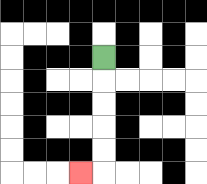{'start': '[4, 2]', 'end': '[3, 7]', 'path_directions': 'D,D,D,D,D,L', 'path_coordinates': '[[4, 2], [4, 3], [4, 4], [4, 5], [4, 6], [4, 7], [3, 7]]'}